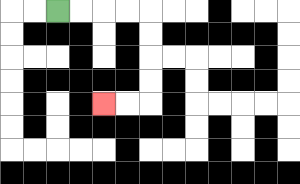{'start': '[2, 0]', 'end': '[4, 4]', 'path_directions': 'R,R,R,R,D,D,D,D,L,L', 'path_coordinates': '[[2, 0], [3, 0], [4, 0], [5, 0], [6, 0], [6, 1], [6, 2], [6, 3], [6, 4], [5, 4], [4, 4]]'}